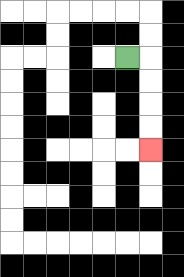{'start': '[5, 2]', 'end': '[6, 6]', 'path_directions': 'R,D,D,D,D', 'path_coordinates': '[[5, 2], [6, 2], [6, 3], [6, 4], [6, 5], [6, 6]]'}